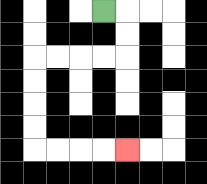{'start': '[4, 0]', 'end': '[5, 6]', 'path_directions': 'R,D,D,L,L,L,L,D,D,D,D,R,R,R,R', 'path_coordinates': '[[4, 0], [5, 0], [5, 1], [5, 2], [4, 2], [3, 2], [2, 2], [1, 2], [1, 3], [1, 4], [1, 5], [1, 6], [2, 6], [3, 6], [4, 6], [5, 6]]'}